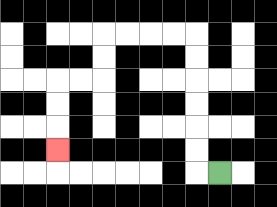{'start': '[9, 7]', 'end': '[2, 6]', 'path_directions': 'L,U,U,U,U,U,U,L,L,L,L,D,D,L,L,D,D,D', 'path_coordinates': '[[9, 7], [8, 7], [8, 6], [8, 5], [8, 4], [8, 3], [8, 2], [8, 1], [7, 1], [6, 1], [5, 1], [4, 1], [4, 2], [4, 3], [3, 3], [2, 3], [2, 4], [2, 5], [2, 6]]'}